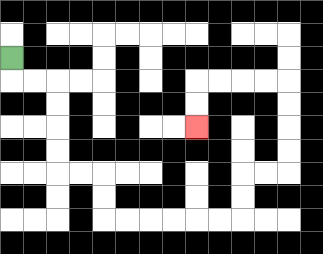{'start': '[0, 2]', 'end': '[8, 5]', 'path_directions': 'D,R,R,D,D,D,D,R,R,D,D,R,R,R,R,R,R,U,U,R,R,U,U,U,U,L,L,L,L,D,D', 'path_coordinates': '[[0, 2], [0, 3], [1, 3], [2, 3], [2, 4], [2, 5], [2, 6], [2, 7], [3, 7], [4, 7], [4, 8], [4, 9], [5, 9], [6, 9], [7, 9], [8, 9], [9, 9], [10, 9], [10, 8], [10, 7], [11, 7], [12, 7], [12, 6], [12, 5], [12, 4], [12, 3], [11, 3], [10, 3], [9, 3], [8, 3], [8, 4], [8, 5]]'}